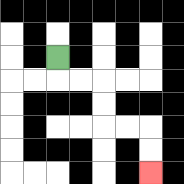{'start': '[2, 2]', 'end': '[6, 7]', 'path_directions': 'D,R,R,D,D,R,R,D,D', 'path_coordinates': '[[2, 2], [2, 3], [3, 3], [4, 3], [4, 4], [4, 5], [5, 5], [6, 5], [6, 6], [6, 7]]'}